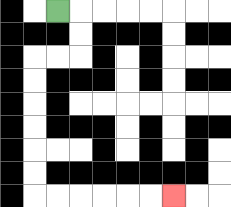{'start': '[2, 0]', 'end': '[7, 8]', 'path_directions': 'R,D,D,L,L,D,D,D,D,D,D,R,R,R,R,R,R', 'path_coordinates': '[[2, 0], [3, 0], [3, 1], [3, 2], [2, 2], [1, 2], [1, 3], [1, 4], [1, 5], [1, 6], [1, 7], [1, 8], [2, 8], [3, 8], [4, 8], [5, 8], [6, 8], [7, 8]]'}